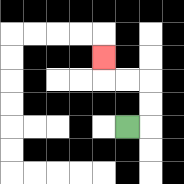{'start': '[5, 5]', 'end': '[4, 2]', 'path_directions': 'R,U,U,L,L,U', 'path_coordinates': '[[5, 5], [6, 5], [6, 4], [6, 3], [5, 3], [4, 3], [4, 2]]'}